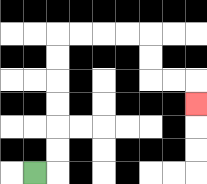{'start': '[1, 7]', 'end': '[8, 4]', 'path_directions': 'R,U,U,U,U,U,U,R,R,R,R,D,D,R,R,D', 'path_coordinates': '[[1, 7], [2, 7], [2, 6], [2, 5], [2, 4], [2, 3], [2, 2], [2, 1], [3, 1], [4, 1], [5, 1], [6, 1], [6, 2], [6, 3], [7, 3], [8, 3], [8, 4]]'}